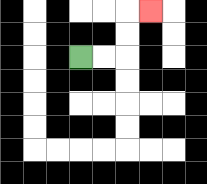{'start': '[3, 2]', 'end': '[6, 0]', 'path_directions': 'R,R,U,U,R', 'path_coordinates': '[[3, 2], [4, 2], [5, 2], [5, 1], [5, 0], [6, 0]]'}